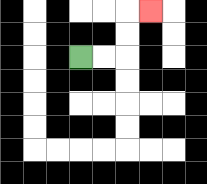{'start': '[3, 2]', 'end': '[6, 0]', 'path_directions': 'R,R,U,U,R', 'path_coordinates': '[[3, 2], [4, 2], [5, 2], [5, 1], [5, 0], [6, 0]]'}